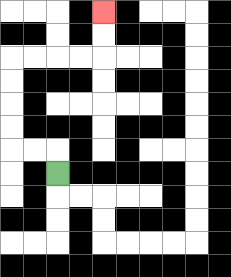{'start': '[2, 7]', 'end': '[4, 0]', 'path_directions': 'U,L,L,U,U,U,U,R,R,R,R,U,U', 'path_coordinates': '[[2, 7], [2, 6], [1, 6], [0, 6], [0, 5], [0, 4], [0, 3], [0, 2], [1, 2], [2, 2], [3, 2], [4, 2], [4, 1], [4, 0]]'}